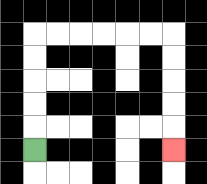{'start': '[1, 6]', 'end': '[7, 6]', 'path_directions': 'U,U,U,U,U,R,R,R,R,R,R,D,D,D,D,D', 'path_coordinates': '[[1, 6], [1, 5], [1, 4], [1, 3], [1, 2], [1, 1], [2, 1], [3, 1], [4, 1], [5, 1], [6, 1], [7, 1], [7, 2], [7, 3], [7, 4], [7, 5], [7, 6]]'}